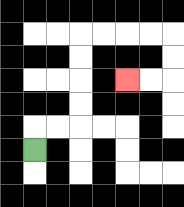{'start': '[1, 6]', 'end': '[5, 3]', 'path_directions': 'U,R,R,U,U,U,U,R,R,R,R,D,D,L,L', 'path_coordinates': '[[1, 6], [1, 5], [2, 5], [3, 5], [3, 4], [3, 3], [3, 2], [3, 1], [4, 1], [5, 1], [6, 1], [7, 1], [7, 2], [7, 3], [6, 3], [5, 3]]'}